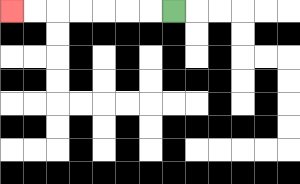{'start': '[7, 0]', 'end': '[0, 0]', 'path_directions': 'L,L,L,L,L,L,L', 'path_coordinates': '[[7, 0], [6, 0], [5, 0], [4, 0], [3, 0], [2, 0], [1, 0], [0, 0]]'}